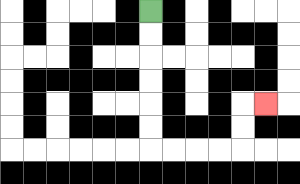{'start': '[6, 0]', 'end': '[11, 4]', 'path_directions': 'D,D,D,D,D,D,R,R,R,R,U,U,R', 'path_coordinates': '[[6, 0], [6, 1], [6, 2], [6, 3], [6, 4], [6, 5], [6, 6], [7, 6], [8, 6], [9, 6], [10, 6], [10, 5], [10, 4], [11, 4]]'}